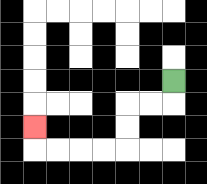{'start': '[7, 3]', 'end': '[1, 5]', 'path_directions': 'D,L,L,D,D,L,L,L,L,U', 'path_coordinates': '[[7, 3], [7, 4], [6, 4], [5, 4], [5, 5], [5, 6], [4, 6], [3, 6], [2, 6], [1, 6], [1, 5]]'}